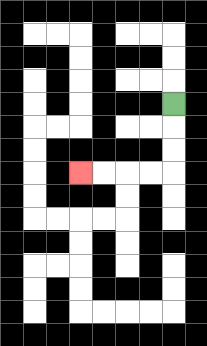{'start': '[7, 4]', 'end': '[3, 7]', 'path_directions': 'D,D,D,L,L,L,L', 'path_coordinates': '[[7, 4], [7, 5], [7, 6], [7, 7], [6, 7], [5, 7], [4, 7], [3, 7]]'}